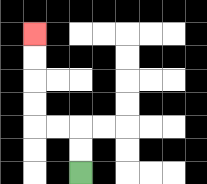{'start': '[3, 7]', 'end': '[1, 1]', 'path_directions': 'U,U,L,L,U,U,U,U', 'path_coordinates': '[[3, 7], [3, 6], [3, 5], [2, 5], [1, 5], [1, 4], [1, 3], [1, 2], [1, 1]]'}